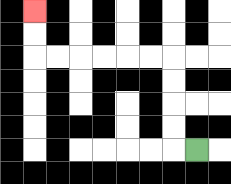{'start': '[8, 6]', 'end': '[1, 0]', 'path_directions': 'L,U,U,U,U,L,L,L,L,L,L,U,U', 'path_coordinates': '[[8, 6], [7, 6], [7, 5], [7, 4], [7, 3], [7, 2], [6, 2], [5, 2], [4, 2], [3, 2], [2, 2], [1, 2], [1, 1], [1, 0]]'}